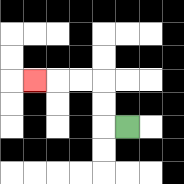{'start': '[5, 5]', 'end': '[1, 3]', 'path_directions': 'L,U,U,L,L,L', 'path_coordinates': '[[5, 5], [4, 5], [4, 4], [4, 3], [3, 3], [2, 3], [1, 3]]'}